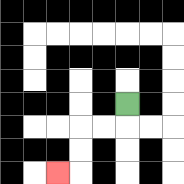{'start': '[5, 4]', 'end': '[2, 7]', 'path_directions': 'D,L,L,D,D,L', 'path_coordinates': '[[5, 4], [5, 5], [4, 5], [3, 5], [3, 6], [3, 7], [2, 7]]'}